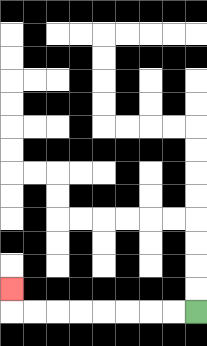{'start': '[8, 13]', 'end': '[0, 12]', 'path_directions': 'L,L,L,L,L,L,L,L,U', 'path_coordinates': '[[8, 13], [7, 13], [6, 13], [5, 13], [4, 13], [3, 13], [2, 13], [1, 13], [0, 13], [0, 12]]'}